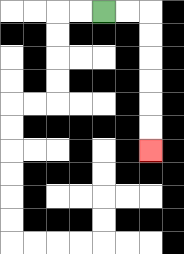{'start': '[4, 0]', 'end': '[6, 6]', 'path_directions': 'R,R,D,D,D,D,D,D', 'path_coordinates': '[[4, 0], [5, 0], [6, 0], [6, 1], [6, 2], [6, 3], [6, 4], [6, 5], [6, 6]]'}